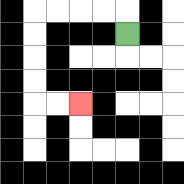{'start': '[5, 1]', 'end': '[3, 4]', 'path_directions': 'U,L,L,L,L,D,D,D,D,R,R', 'path_coordinates': '[[5, 1], [5, 0], [4, 0], [3, 0], [2, 0], [1, 0], [1, 1], [1, 2], [1, 3], [1, 4], [2, 4], [3, 4]]'}